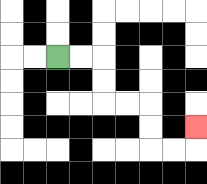{'start': '[2, 2]', 'end': '[8, 5]', 'path_directions': 'R,R,D,D,R,R,D,D,R,R,U', 'path_coordinates': '[[2, 2], [3, 2], [4, 2], [4, 3], [4, 4], [5, 4], [6, 4], [6, 5], [6, 6], [7, 6], [8, 6], [8, 5]]'}